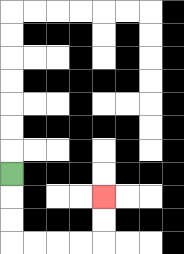{'start': '[0, 7]', 'end': '[4, 8]', 'path_directions': 'D,D,D,R,R,R,R,U,U', 'path_coordinates': '[[0, 7], [0, 8], [0, 9], [0, 10], [1, 10], [2, 10], [3, 10], [4, 10], [4, 9], [4, 8]]'}